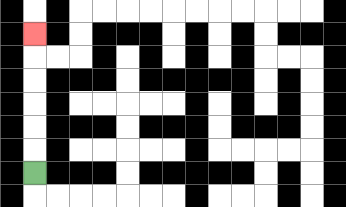{'start': '[1, 7]', 'end': '[1, 1]', 'path_directions': 'U,U,U,U,U,U', 'path_coordinates': '[[1, 7], [1, 6], [1, 5], [1, 4], [1, 3], [1, 2], [1, 1]]'}